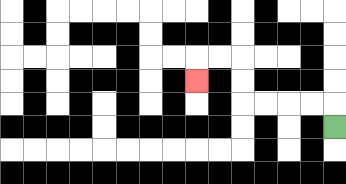{'start': '[14, 5]', 'end': '[8, 3]', 'path_directions': 'U,L,L,L,L,U,U,L,L,D', 'path_coordinates': '[[14, 5], [14, 4], [13, 4], [12, 4], [11, 4], [10, 4], [10, 3], [10, 2], [9, 2], [8, 2], [8, 3]]'}